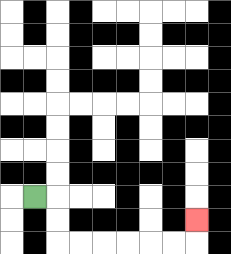{'start': '[1, 8]', 'end': '[8, 9]', 'path_directions': 'R,D,D,R,R,R,R,R,R,U', 'path_coordinates': '[[1, 8], [2, 8], [2, 9], [2, 10], [3, 10], [4, 10], [5, 10], [6, 10], [7, 10], [8, 10], [8, 9]]'}